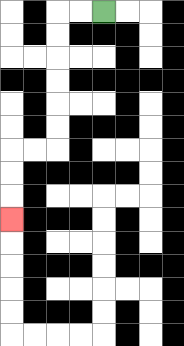{'start': '[4, 0]', 'end': '[0, 9]', 'path_directions': 'L,L,D,D,D,D,D,D,L,L,D,D,D', 'path_coordinates': '[[4, 0], [3, 0], [2, 0], [2, 1], [2, 2], [2, 3], [2, 4], [2, 5], [2, 6], [1, 6], [0, 6], [0, 7], [0, 8], [0, 9]]'}